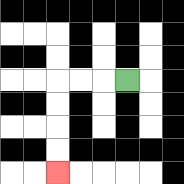{'start': '[5, 3]', 'end': '[2, 7]', 'path_directions': 'L,L,L,D,D,D,D', 'path_coordinates': '[[5, 3], [4, 3], [3, 3], [2, 3], [2, 4], [2, 5], [2, 6], [2, 7]]'}